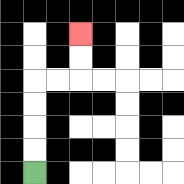{'start': '[1, 7]', 'end': '[3, 1]', 'path_directions': 'U,U,U,U,R,R,U,U', 'path_coordinates': '[[1, 7], [1, 6], [1, 5], [1, 4], [1, 3], [2, 3], [3, 3], [3, 2], [3, 1]]'}